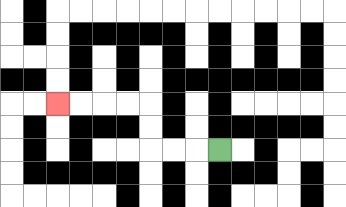{'start': '[9, 6]', 'end': '[2, 4]', 'path_directions': 'L,L,L,U,U,L,L,L,L', 'path_coordinates': '[[9, 6], [8, 6], [7, 6], [6, 6], [6, 5], [6, 4], [5, 4], [4, 4], [3, 4], [2, 4]]'}